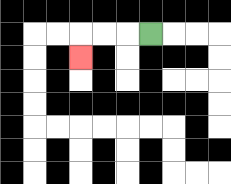{'start': '[6, 1]', 'end': '[3, 2]', 'path_directions': 'L,L,L,D', 'path_coordinates': '[[6, 1], [5, 1], [4, 1], [3, 1], [3, 2]]'}